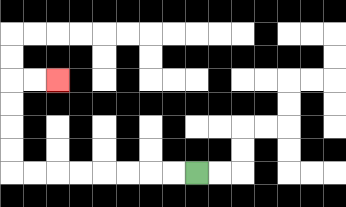{'start': '[8, 7]', 'end': '[2, 3]', 'path_directions': 'L,L,L,L,L,L,L,L,U,U,U,U,R,R', 'path_coordinates': '[[8, 7], [7, 7], [6, 7], [5, 7], [4, 7], [3, 7], [2, 7], [1, 7], [0, 7], [0, 6], [0, 5], [0, 4], [0, 3], [1, 3], [2, 3]]'}